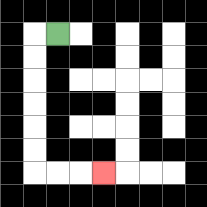{'start': '[2, 1]', 'end': '[4, 7]', 'path_directions': 'L,D,D,D,D,D,D,R,R,R', 'path_coordinates': '[[2, 1], [1, 1], [1, 2], [1, 3], [1, 4], [1, 5], [1, 6], [1, 7], [2, 7], [3, 7], [4, 7]]'}